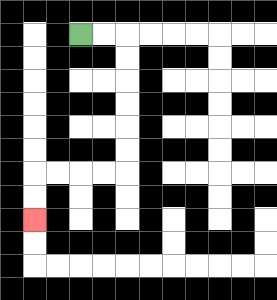{'start': '[3, 1]', 'end': '[1, 9]', 'path_directions': 'R,R,D,D,D,D,D,D,L,L,L,L,D,D', 'path_coordinates': '[[3, 1], [4, 1], [5, 1], [5, 2], [5, 3], [5, 4], [5, 5], [5, 6], [5, 7], [4, 7], [3, 7], [2, 7], [1, 7], [1, 8], [1, 9]]'}